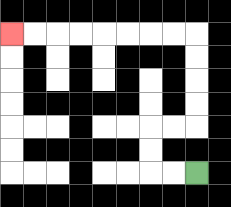{'start': '[8, 7]', 'end': '[0, 1]', 'path_directions': 'L,L,U,U,R,R,U,U,U,U,L,L,L,L,L,L,L,L', 'path_coordinates': '[[8, 7], [7, 7], [6, 7], [6, 6], [6, 5], [7, 5], [8, 5], [8, 4], [8, 3], [8, 2], [8, 1], [7, 1], [6, 1], [5, 1], [4, 1], [3, 1], [2, 1], [1, 1], [0, 1]]'}